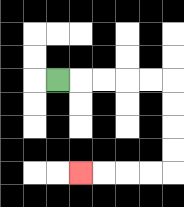{'start': '[2, 3]', 'end': '[3, 7]', 'path_directions': 'R,R,R,R,R,D,D,D,D,L,L,L,L', 'path_coordinates': '[[2, 3], [3, 3], [4, 3], [5, 3], [6, 3], [7, 3], [7, 4], [7, 5], [7, 6], [7, 7], [6, 7], [5, 7], [4, 7], [3, 7]]'}